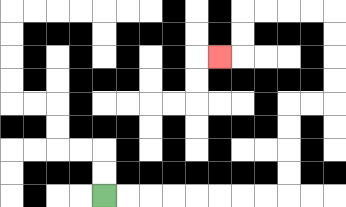{'start': '[4, 8]', 'end': '[9, 2]', 'path_directions': 'R,R,R,R,R,R,R,R,U,U,U,U,R,R,U,U,U,U,L,L,L,L,D,D,L', 'path_coordinates': '[[4, 8], [5, 8], [6, 8], [7, 8], [8, 8], [9, 8], [10, 8], [11, 8], [12, 8], [12, 7], [12, 6], [12, 5], [12, 4], [13, 4], [14, 4], [14, 3], [14, 2], [14, 1], [14, 0], [13, 0], [12, 0], [11, 0], [10, 0], [10, 1], [10, 2], [9, 2]]'}